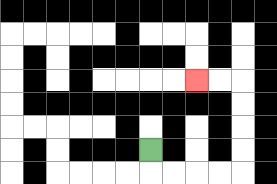{'start': '[6, 6]', 'end': '[8, 3]', 'path_directions': 'D,R,R,R,R,U,U,U,U,L,L', 'path_coordinates': '[[6, 6], [6, 7], [7, 7], [8, 7], [9, 7], [10, 7], [10, 6], [10, 5], [10, 4], [10, 3], [9, 3], [8, 3]]'}